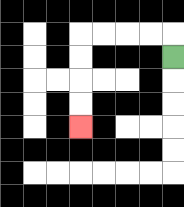{'start': '[7, 2]', 'end': '[3, 5]', 'path_directions': 'U,L,L,L,L,D,D,D,D', 'path_coordinates': '[[7, 2], [7, 1], [6, 1], [5, 1], [4, 1], [3, 1], [3, 2], [3, 3], [3, 4], [3, 5]]'}